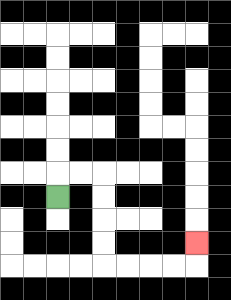{'start': '[2, 8]', 'end': '[8, 10]', 'path_directions': 'U,R,R,D,D,D,D,R,R,R,R,U', 'path_coordinates': '[[2, 8], [2, 7], [3, 7], [4, 7], [4, 8], [4, 9], [4, 10], [4, 11], [5, 11], [6, 11], [7, 11], [8, 11], [8, 10]]'}